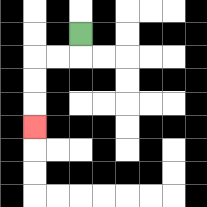{'start': '[3, 1]', 'end': '[1, 5]', 'path_directions': 'D,L,L,D,D,D', 'path_coordinates': '[[3, 1], [3, 2], [2, 2], [1, 2], [1, 3], [1, 4], [1, 5]]'}